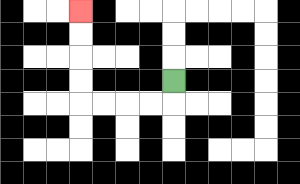{'start': '[7, 3]', 'end': '[3, 0]', 'path_directions': 'D,L,L,L,L,U,U,U,U', 'path_coordinates': '[[7, 3], [7, 4], [6, 4], [5, 4], [4, 4], [3, 4], [3, 3], [3, 2], [3, 1], [3, 0]]'}